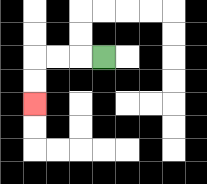{'start': '[4, 2]', 'end': '[1, 4]', 'path_directions': 'L,L,L,D,D', 'path_coordinates': '[[4, 2], [3, 2], [2, 2], [1, 2], [1, 3], [1, 4]]'}